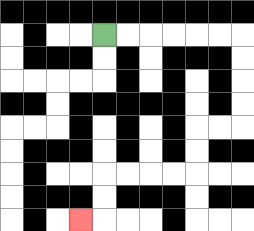{'start': '[4, 1]', 'end': '[3, 9]', 'path_directions': 'R,R,R,R,R,R,D,D,D,D,L,L,D,D,L,L,L,L,D,D,L', 'path_coordinates': '[[4, 1], [5, 1], [6, 1], [7, 1], [8, 1], [9, 1], [10, 1], [10, 2], [10, 3], [10, 4], [10, 5], [9, 5], [8, 5], [8, 6], [8, 7], [7, 7], [6, 7], [5, 7], [4, 7], [4, 8], [4, 9], [3, 9]]'}